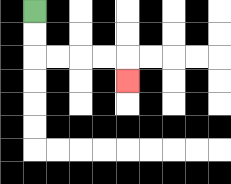{'start': '[1, 0]', 'end': '[5, 3]', 'path_directions': 'D,D,R,R,R,R,D', 'path_coordinates': '[[1, 0], [1, 1], [1, 2], [2, 2], [3, 2], [4, 2], [5, 2], [5, 3]]'}